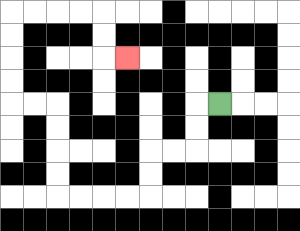{'start': '[9, 4]', 'end': '[5, 2]', 'path_directions': 'L,D,D,L,L,D,D,L,L,L,L,U,U,U,U,L,L,U,U,U,U,R,R,R,R,D,D,R', 'path_coordinates': '[[9, 4], [8, 4], [8, 5], [8, 6], [7, 6], [6, 6], [6, 7], [6, 8], [5, 8], [4, 8], [3, 8], [2, 8], [2, 7], [2, 6], [2, 5], [2, 4], [1, 4], [0, 4], [0, 3], [0, 2], [0, 1], [0, 0], [1, 0], [2, 0], [3, 0], [4, 0], [4, 1], [4, 2], [5, 2]]'}